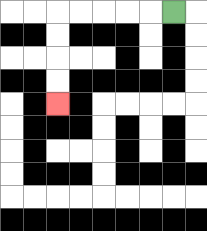{'start': '[7, 0]', 'end': '[2, 4]', 'path_directions': 'L,L,L,L,L,D,D,D,D', 'path_coordinates': '[[7, 0], [6, 0], [5, 0], [4, 0], [3, 0], [2, 0], [2, 1], [2, 2], [2, 3], [2, 4]]'}